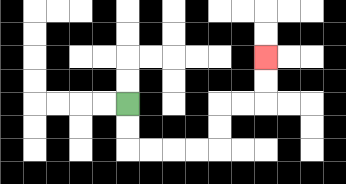{'start': '[5, 4]', 'end': '[11, 2]', 'path_directions': 'D,D,R,R,R,R,U,U,R,R,U,U', 'path_coordinates': '[[5, 4], [5, 5], [5, 6], [6, 6], [7, 6], [8, 6], [9, 6], [9, 5], [9, 4], [10, 4], [11, 4], [11, 3], [11, 2]]'}